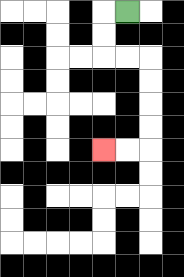{'start': '[5, 0]', 'end': '[4, 6]', 'path_directions': 'L,D,D,R,R,D,D,D,D,L,L', 'path_coordinates': '[[5, 0], [4, 0], [4, 1], [4, 2], [5, 2], [6, 2], [6, 3], [6, 4], [6, 5], [6, 6], [5, 6], [4, 6]]'}